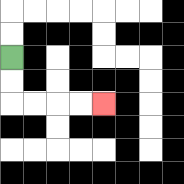{'start': '[0, 2]', 'end': '[4, 4]', 'path_directions': 'D,D,R,R,R,R', 'path_coordinates': '[[0, 2], [0, 3], [0, 4], [1, 4], [2, 4], [3, 4], [4, 4]]'}